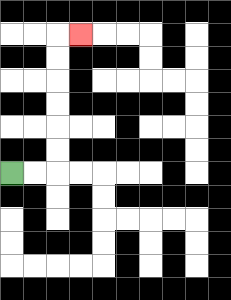{'start': '[0, 7]', 'end': '[3, 1]', 'path_directions': 'R,R,U,U,U,U,U,U,R', 'path_coordinates': '[[0, 7], [1, 7], [2, 7], [2, 6], [2, 5], [2, 4], [2, 3], [2, 2], [2, 1], [3, 1]]'}